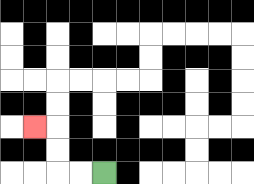{'start': '[4, 7]', 'end': '[1, 5]', 'path_directions': 'L,L,U,U,L', 'path_coordinates': '[[4, 7], [3, 7], [2, 7], [2, 6], [2, 5], [1, 5]]'}